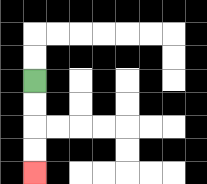{'start': '[1, 3]', 'end': '[1, 7]', 'path_directions': 'D,D,D,D', 'path_coordinates': '[[1, 3], [1, 4], [1, 5], [1, 6], [1, 7]]'}